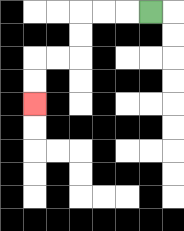{'start': '[6, 0]', 'end': '[1, 4]', 'path_directions': 'L,L,L,D,D,L,L,D,D', 'path_coordinates': '[[6, 0], [5, 0], [4, 0], [3, 0], [3, 1], [3, 2], [2, 2], [1, 2], [1, 3], [1, 4]]'}